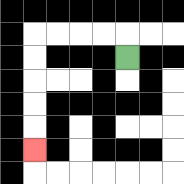{'start': '[5, 2]', 'end': '[1, 6]', 'path_directions': 'U,L,L,L,L,D,D,D,D,D', 'path_coordinates': '[[5, 2], [5, 1], [4, 1], [3, 1], [2, 1], [1, 1], [1, 2], [1, 3], [1, 4], [1, 5], [1, 6]]'}